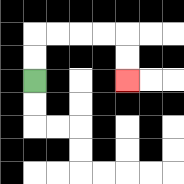{'start': '[1, 3]', 'end': '[5, 3]', 'path_directions': 'U,U,R,R,R,R,D,D', 'path_coordinates': '[[1, 3], [1, 2], [1, 1], [2, 1], [3, 1], [4, 1], [5, 1], [5, 2], [5, 3]]'}